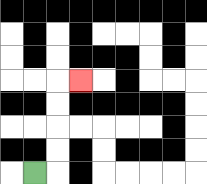{'start': '[1, 7]', 'end': '[3, 3]', 'path_directions': 'R,U,U,U,U,R', 'path_coordinates': '[[1, 7], [2, 7], [2, 6], [2, 5], [2, 4], [2, 3], [3, 3]]'}